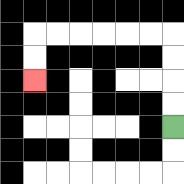{'start': '[7, 5]', 'end': '[1, 3]', 'path_directions': 'U,U,U,U,L,L,L,L,L,L,D,D', 'path_coordinates': '[[7, 5], [7, 4], [7, 3], [7, 2], [7, 1], [6, 1], [5, 1], [4, 1], [3, 1], [2, 1], [1, 1], [1, 2], [1, 3]]'}